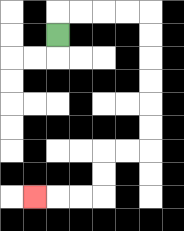{'start': '[2, 1]', 'end': '[1, 8]', 'path_directions': 'U,R,R,R,R,D,D,D,D,D,D,L,L,D,D,L,L,L', 'path_coordinates': '[[2, 1], [2, 0], [3, 0], [4, 0], [5, 0], [6, 0], [6, 1], [6, 2], [6, 3], [6, 4], [6, 5], [6, 6], [5, 6], [4, 6], [4, 7], [4, 8], [3, 8], [2, 8], [1, 8]]'}